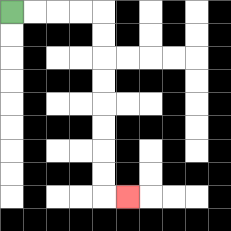{'start': '[0, 0]', 'end': '[5, 8]', 'path_directions': 'R,R,R,R,D,D,D,D,D,D,D,D,R', 'path_coordinates': '[[0, 0], [1, 0], [2, 0], [3, 0], [4, 0], [4, 1], [4, 2], [4, 3], [4, 4], [4, 5], [4, 6], [4, 7], [4, 8], [5, 8]]'}